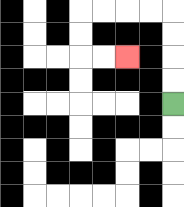{'start': '[7, 4]', 'end': '[5, 2]', 'path_directions': 'U,U,U,U,L,L,L,L,D,D,R,R', 'path_coordinates': '[[7, 4], [7, 3], [7, 2], [7, 1], [7, 0], [6, 0], [5, 0], [4, 0], [3, 0], [3, 1], [3, 2], [4, 2], [5, 2]]'}